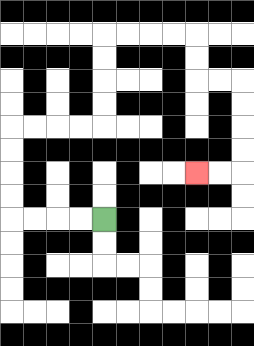{'start': '[4, 9]', 'end': '[8, 7]', 'path_directions': 'L,L,L,L,U,U,U,U,R,R,R,R,U,U,U,U,R,R,R,R,D,D,R,R,D,D,D,D,L,L', 'path_coordinates': '[[4, 9], [3, 9], [2, 9], [1, 9], [0, 9], [0, 8], [0, 7], [0, 6], [0, 5], [1, 5], [2, 5], [3, 5], [4, 5], [4, 4], [4, 3], [4, 2], [4, 1], [5, 1], [6, 1], [7, 1], [8, 1], [8, 2], [8, 3], [9, 3], [10, 3], [10, 4], [10, 5], [10, 6], [10, 7], [9, 7], [8, 7]]'}